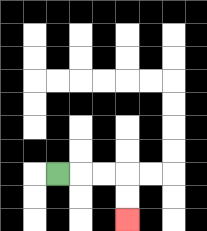{'start': '[2, 7]', 'end': '[5, 9]', 'path_directions': 'R,R,R,D,D', 'path_coordinates': '[[2, 7], [3, 7], [4, 7], [5, 7], [5, 8], [5, 9]]'}